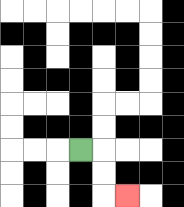{'start': '[3, 6]', 'end': '[5, 8]', 'path_directions': 'R,D,D,R', 'path_coordinates': '[[3, 6], [4, 6], [4, 7], [4, 8], [5, 8]]'}